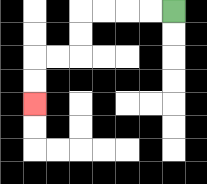{'start': '[7, 0]', 'end': '[1, 4]', 'path_directions': 'L,L,L,L,D,D,L,L,D,D', 'path_coordinates': '[[7, 0], [6, 0], [5, 0], [4, 0], [3, 0], [3, 1], [3, 2], [2, 2], [1, 2], [1, 3], [1, 4]]'}